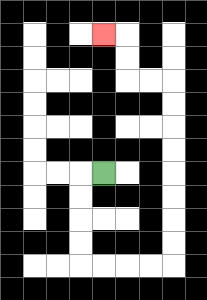{'start': '[4, 7]', 'end': '[4, 1]', 'path_directions': 'L,D,D,D,D,R,R,R,R,U,U,U,U,U,U,U,U,L,L,U,U,L', 'path_coordinates': '[[4, 7], [3, 7], [3, 8], [3, 9], [3, 10], [3, 11], [4, 11], [5, 11], [6, 11], [7, 11], [7, 10], [7, 9], [7, 8], [7, 7], [7, 6], [7, 5], [7, 4], [7, 3], [6, 3], [5, 3], [5, 2], [5, 1], [4, 1]]'}